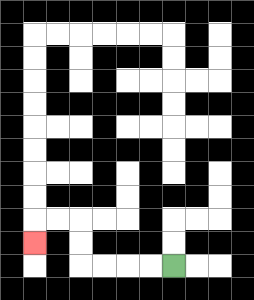{'start': '[7, 11]', 'end': '[1, 10]', 'path_directions': 'L,L,L,L,U,U,L,L,D', 'path_coordinates': '[[7, 11], [6, 11], [5, 11], [4, 11], [3, 11], [3, 10], [3, 9], [2, 9], [1, 9], [1, 10]]'}